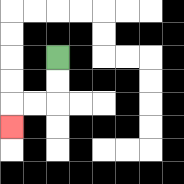{'start': '[2, 2]', 'end': '[0, 5]', 'path_directions': 'D,D,L,L,D', 'path_coordinates': '[[2, 2], [2, 3], [2, 4], [1, 4], [0, 4], [0, 5]]'}